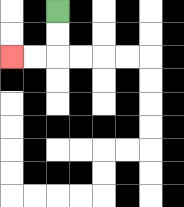{'start': '[2, 0]', 'end': '[0, 2]', 'path_directions': 'D,D,L,L', 'path_coordinates': '[[2, 0], [2, 1], [2, 2], [1, 2], [0, 2]]'}